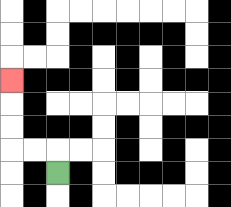{'start': '[2, 7]', 'end': '[0, 3]', 'path_directions': 'U,L,L,U,U,U', 'path_coordinates': '[[2, 7], [2, 6], [1, 6], [0, 6], [0, 5], [0, 4], [0, 3]]'}